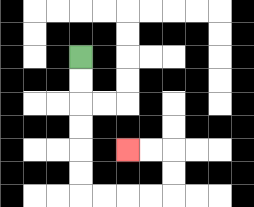{'start': '[3, 2]', 'end': '[5, 6]', 'path_directions': 'D,D,D,D,D,D,R,R,R,R,U,U,L,L', 'path_coordinates': '[[3, 2], [3, 3], [3, 4], [3, 5], [3, 6], [3, 7], [3, 8], [4, 8], [5, 8], [6, 8], [7, 8], [7, 7], [7, 6], [6, 6], [5, 6]]'}